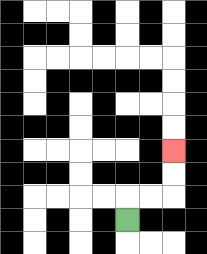{'start': '[5, 9]', 'end': '[7, 6]', 'path_directions': 'U,R,R,U,U', 'path_coordinates': '[[5, 9], [5, 8], [6, 8], [7, 8], [7, 7], [7, 6]]'}